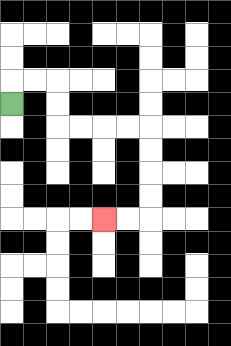{'start': '[0, 4]', 'end': '[4, 9]', 'path_directions': 'U,R,R,D,D,R,R,R,R,D,D,D,D,L,L', 'path_coordinates': '[[0, 4], [0, 3], [1, 3], [2, 3], [2, 4], [2, 5], [3, 5], [4, 5], [5, 5], [6, 5], [6, 6], [6, 7], [6, 8], [6, 9], [5, 9], [4, 9]]'}